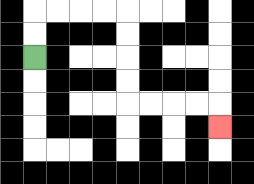{'start': '[1, 2]', 'end': '[9, 5]', 'path_directions': 'U,U,R,R,R,R,D,D,D,D,R,R,R,R,D', 'path_coordinates': '[[1, 2], [1, 1], [1, 0], [2, 0], [3, 0], [4, 0], [5, 0], [5, 1], [5, 2], [5, 3], [5, 4], [6, 4], [7, 4], [8, 4], [9, 4], [9, 5]]'}